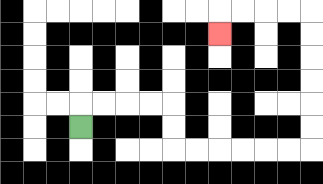{'start': '[3, 5]', 'end': '[9, 1]', 'path_directions': 'U,R,R,R,R,D,D,R,R,R,R,R,R,U,U,U,U,U,U,L,L,L,L,D', 'path_coordinates': '[[3, 5], [3, 4], [4, 4], [5, 4], [6, 4], [7, 4], [7, 5], [7, 6], [8, 6], [9, 6], [10, 6], [11, 6], [12, 6], [13, 6], [13, 5], [13, 4], [13, 3], [13, 2], [13, 1], [13, 0], [12, 0], [11, 0], [10, 0], [9, 0], [9, 1]]'}